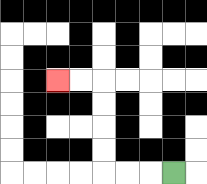{'start': '[7, 7]', 'end': '[2, 3]', 'path_directions': 'L,L,L,U,U,U,U,L,L', 'path_coordinates': '[[7, 7], [6, 7], [5, 7], [4, 7], [4, 6], [4, 5], [4, 4], [4, 3], [3, 3], [2, 3]]'}